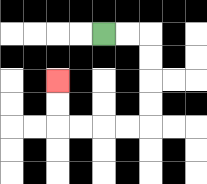{'start': '[4, 1]', 'end': '[2, 3]', 'path_directions': 'R,R,D,D,D,D,L,L,L,L,U,U', 'path_coordinates': '[[4, 1], [5, 1], [6, 1], [6, 2], [6, 3], [6, 4], [6, 5], [5, 5], [4, 5], [3, 5], [2, 5], [2, 4], [2, 3]]'}